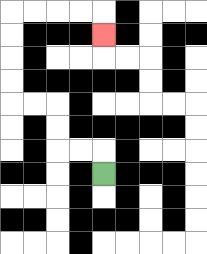{'start': '[4, 7]', 'end': '[4, 1]', 'path_directions': 'U,L,L,U,U,L,L,U,U,U,U,R,R,R,R,D', 'path_coordinates': '[[4, 7], [4, 6], [3, 6], [2, 6], [2, 5], [2, 4], [1, 4], [0, 4], [0, 3], [0, 2], [0, 1], [0, 0], [1, 0], [2, 0], [3, 0], [4, 0], [4, 1]]'}